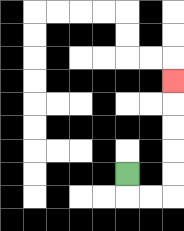{'start': '[5, 7]', 'end': '[7, 3]', 'path_directions': 'D,R,R,U,U,U,U,U', 'path_coordinates': '[[5, 7], [5, 8], [6, 8], [7, 8], [7, 7], [7, 6], [7, 5], [7, 4], [7, 3]]'}